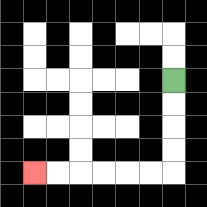{'start': '[7, 3]', 'end': '[1, 7]', 'path_directions': 'D,D,D,D,L,L,L,L,L,L', 'path_coordinates': '[[7, 3], [7, 4], [7, 5], [7, 6], [7, 7], [6, 7], [5, 7], [4, 7], [3, 7], [2, 7], [1, 7]]'}